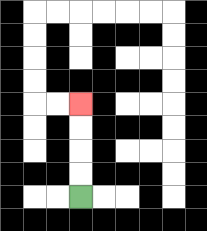{'start': '[3, 8]', 'end': '[3, 4]', 'path_directions': 'U,U,U,U', 'path_coordinates': '[[3, 8], [3, 7], [3, 6], [3, 5], [3, 4]]'}